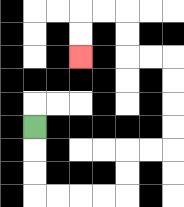{'start': '[1, 5]', 'end': '[3, 2]', 'path_directions': 'D,D,D,R,R,R,R,U,U,R,R,U,U,U,U,L,L,U,U,L,L,D,D', 'path_coordinates': '[[1, 5], [1, 6], [1, 7], [1, 8], [2, 8], [3, 8], [4, 8], [5, 8], [5, 7], [5, 6], [6, 6], [7, 6], [7, 5], [7, 4], [7, 3], [7, 2], [6, 2], [5, 2], [5, 1], [5, 0], [4, 0], [3, 0], [3, 1], [3, 2]]'}